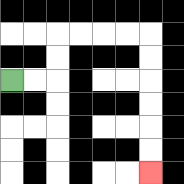{'start': '[0, 3]', 'end': '[6, 7]', 'path_directions': 'R,R,U,U,R,R,R,R,D,D,D,D,D,D', 'path_coordinates': '[[0, 3], [1, 3], [2, 3], [2, 2], [2, 1], [3, 1], [4, 1], [5, 1], [6, 1], [6, 2], [6, 3], [6, 4], [6, 5], [6, 6], [6, 7]]'}